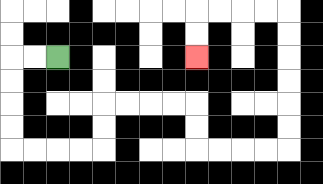{'start': '[2, 2]', 'end': '[8, 2]', 'path_directions': 'L,L,D,D,D,D,R,R,R,R,U,U,R,R,R,R,D,D,R,R,R,R,U,U,U,U,U,U,L,L,L,L,D,D', 'path_coordinates': '[[2, 2], [1, 2], [0, 2], [0, 3], [0, 4], [0, 5], [0, 6], [1, 6], [2, 6], [3, 6], [4, 6], [4, 5], [4, 4], [5, 4], [6, 4], [7, 4], [8, 4], [8, 5], [8, 6], [9, 6], [10, 6], [11, 6], [12, 6], [12, 5], [12, 4], [12, 3], [12, 2], [12, 1], [12, 0], [11, 0], [10, 0], [9, 0], [8, 0], [8, 1], [8, 2]]'}